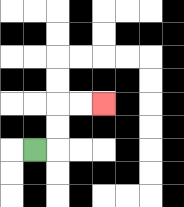{'start': '[1, 6]', 'end': '[4, 4]', 'path_directions': 'R,U,U,R,R', 'path_coordinates': '[[1, 6], [2, 6], [2, 5], [2, 4], [3, 4], [4, 4]]'}